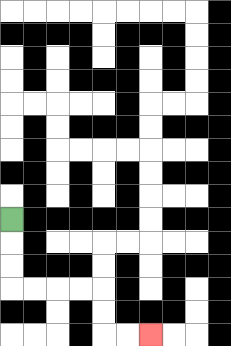{'start': '[0, 9]', 'end': '[6, 14]', 'path_directions': 'D,D,D,R,R,R,R,D,D,R,R', 'path_coordinates': '[[0, 9], [0, 10], [0, 11], [0, 12], [1, 12], [2, 12], [3, 12], [4, 12], [4, 13], [4, 14], [5, 14], [6, 14]]'}